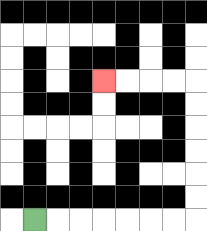{'start': '[1, 9]', 'end': '[4, 3]', 'path_directions': 'R,R,R,R,R,R,R,U,U,U,U,U,U,L,L,L,L', 'path_coordinates': '[[1, 9], [2, 9], [3, 9], [4, 9], [5, 9], [6, 9], [7, 9], [8, 9], [8, 8], [8, 7], [8, 6], [8, 5], [8, 4], [8, 3], [7, 3], [6, 3], [5, 3], [4, 3]]'}